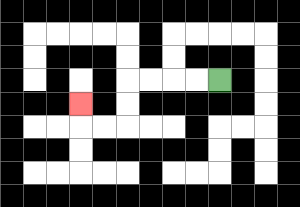{'start': '[9, 3]', 'end': '[3, 4]', 'path_directions': 'L,L,L,L,D,D,L,L,U', 'path_coordinates': '[[9, 3], [8, 3], [7, 3], [6, 3], [5, 3], [5, 4], [5, 5], [4, 5], [3, 5], [3, 4]]'}